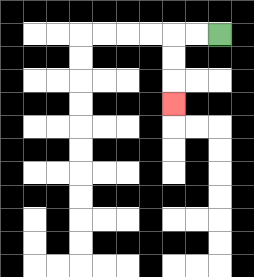{'start': '[9, 1]', 'end': '[7, 4]', 'path_directions': 'L,L,D,D,D', 'path_coordinates': '[[9, 1], [8, 1], [7, 1], [7, 2], [7, 3], [7, 4]]'}